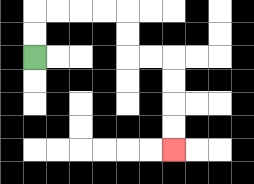{'start': '[1, 2]', 'end': '[7, 6]', 'path_directions': 'U,U,R,R,R,R,D,D,R,R,D,D,D,D', 'path_coordinates': '[[1, 2], [1, 1], [1, 0], [2, 0], [3, 0], [4, 0], [5, 0], [5, 1], [5, 2], [6, 2], [7, 2], [7, 3], [7, 4], [7, 5], [7, 6]]'}